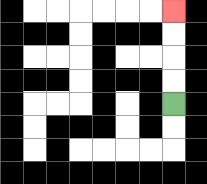{'start': '[7, 4]', 'end': '[7, 0]', 'path_directions': 'U,U,U,U', 'path_coordinates': '[[7, 4], [7, 3], [7, 2], [7, 1], [7, 0]]'}